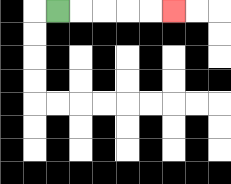{'start': '[2, 0]', 'end': '[7, 0]', 'path_directions': 'R,R,R,R,R', 'path_coordinates': '[[2, 0], [3, 0], [4, 0], [5, 0], [6, 0], [7, 0]]'}